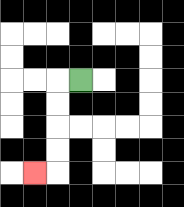{'start': '[3, 3]', 'end': '[1, 7]', 'path_directions': 'L,D,D,D,D,L', 'path_coordinates': '[[3, 3], [2, 3], [2, 4], [2, 5], [2, 6], [2, 7], [1, 7]]'}